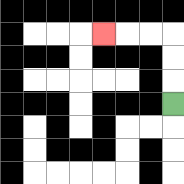{'start': '[7, 4]', 'end': '[4, 1]', 'path_directions': 'U,U,U,L,L,L', 'path_coordinates': '[[7, 4], [7, 3], [7, 2], [7, 1], [6, 1], [5, 1], [4, 1]]'}